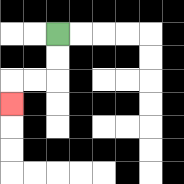{'start': '[2, 1]', 'end': '[0, 4]', 'path_directions': 'D,D,L,L,D', 'path_coordinates': '[[2, 1], [2, 2], [2, 3], [1, 3], [0, 3], [0, 4]]'}